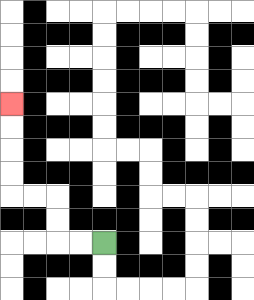{'start': '[4, 10]', 'end': '[0, 4]', 'path_directions': 'L,L,U,U,L,L,U,U,U,U', 'path_coordinates': '[[4, 10], [3, 10], [2, 10], [2, 9], [2, 8], [1, 8], [0, 8], [0, 7], [0, 6], [0, 5], [0, 4]]'}